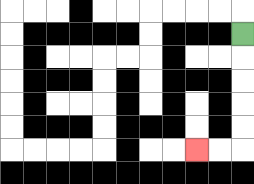{'start': '[10, 1]', 'end': '[8, 6]', 'path_directions': 'D,D,D,D,D,L,L', 'path_coordinates': '[[10, 1], [10, 2], [10, 3], [10, 4], [10, 5], [10, 6], [9, 6], [8, 6]]'}